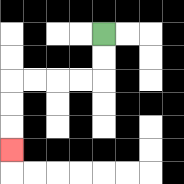{'start': '[4, 1]', 'end': '[0, 6]', 'path_directions': 'D,D,L,L,L,L,D,D,D', 'path_coordinates': '[[4, 1], [4, 2], [4, 3], [3, 3], [2, 3], [1, 3], [0, 3], [0, 4], [0, 5], [0, 6]]'}